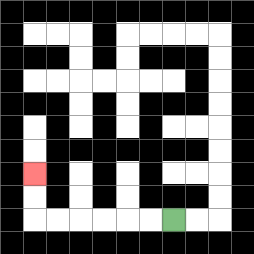{'start': '[7, 9]', 'end': '[1, 7]', 'path_directions': 'L,L,L,L,L,L,U,U', 'path_coordinates': '[[7, 9], [6, 9], [5, 9], [4, 9], [3, 9], [2, 9], [1, 9], [1, 8], [1, 7]]'}